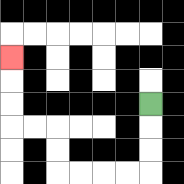{'start': '[6, 4]', 'end': '[0, 2]', 'path_directions': 'D,D,D,L,L,L,L,U,U,L,L,U,U,U', 'path_coordinates': '[[6, 4], [6, 5], [6, 6], [6, 7], [5, 7], [4, 7], [3, 7], [2, 7], [2, 6], [2, 5], [1, 5], [0, 5], [0, 4], [0, 3], [0, 2]]'}